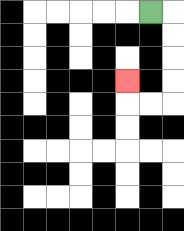{'start': '[6, 0]', 'end': '[5, 3]', 'path_directions': 'R,D,D,D,D,L,L,U', 'path_coordinates': '[[6, 0], [7, 0], [7, 1], [7, 2], [7, 3], [7, 4], [6, 4], [5, 4], [5, 3]]'}